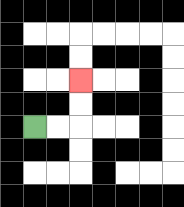{'start': '[1, 5]', 'end': '[3, 3]', 'path_directions': 'R,R,U,U', 'path_coordinates': '[[1, 5], [2, 5], [3, 5], [3, 4], [3, 3]]'}